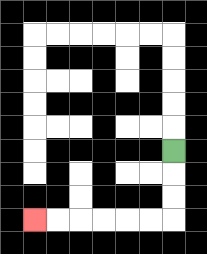{'start': '[7, 6]', 'end': '[1, 9]', 'path_directions': 'D,D,D,L,L,L,L,L,L', 'path_coordinates': '[[7, 6], [7, 7], [7, 8], [7, 9], [6, 9], [5, 9], [4, 9], [3, 9], [2, 9], [1, 9]]'}